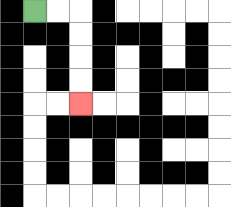{'start': '[1, 0]', 'end': '[3, 4]', 'path_directions': 'R,R,D,D,D,D', 'path_coordinates': '[[1, 0], [2, 0], [3, 0], [3, 1], [3, 2], [3, 3], [3, 4]]'}